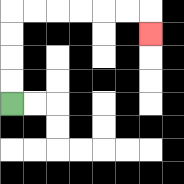{'start': '[0, 4]', 'end': '[6, 1]', 'path_directions': 'U,U,U,U,R,R,R,R,R,R,D', 'path_coordinates': '[[0, 4], [0, 3], [0, 2], [0, 1], [0, 0], [1, 0], [2, 0], [3, 0], [4, 0], [5, 0], [6, 0], [6, 1]]'}